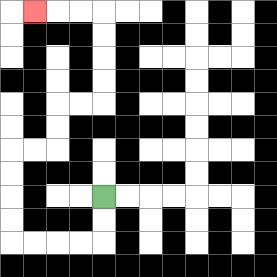{'start': '[4, 8]', 'end': '[1, 0]', 'path_directions': 'D,D,L,L,L,L,U,U,U,U,R,R,U,U,R,R,U,U,U,U,L,L,L', 'path_coordinates': '[[4, 8], [4, 9], [4, 10], [3, 10], [2, 10], [1, 10], [0, 10], [0, 9], [0, 8], [0, 7], [0, 6], [1, 6], [2, 6], [2, 5], [2, 4], [3, 4], [4, 4], [4, 3], [4, 2], [4, 1], [4, 0], [3, 0], [2, 0], [1, 0]]'}